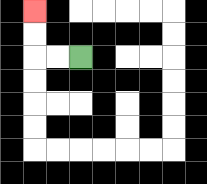{'start': '[3, 2]', 'end': '[1, 0]', 'path_directions': 'L,L,U,U', 'path_coordinates': '[[3, 2], [2, 2], [1, 2], [1, 1], [1, 0]]'}